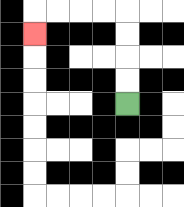{'start': '[5, 4]', 'end': '[1, 1]', 'path_directions': 'U,U,U,U,L,L,L,L,D', 'path_coordinates': '[[5, 4], [5, 3], [5, 2], [5, 1], [5, 0], [4, 0], [3, 0], [2, 0], [1, 0], [1, 1]]'}